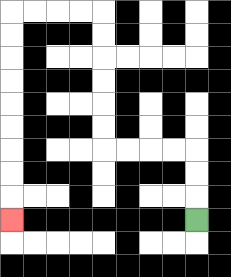{'start': '[8, 9]', 'end': '[0, 9]', 'path_directions': 'U,U,U,L,L,L,L,U,U,U,U,U,U,L,L,L,L,D,D,D,D,D,D,D,D,D', 'path_coordinates': '[[8, 9], [8, 8], [8, 7], [8, 6], [7, 6], [6, 6], [5, 6], [4, 6], [4, 5], [4, 4], [4, 3], [4, 2], [4, 1], [4, 0], [3, 0], [2, 0], [1, 0], [0, 0], [0, 1], [0, 2], [0, 3], [0, 4], [0, 5], [0, 6], [0, 7], [0, 8], [0, 9]]'}